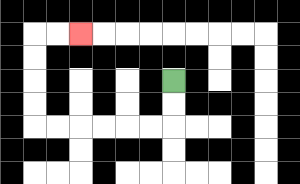{'start': '[7, 3]', 'end': '[3, 1]', 'path_directions': 'D,D,L,L,L,L,L,L,U,U,U,U,R,R', 'path_coordinates': '[[7, 3], [7, 4], [7, 5], [6, 5], [5, 5], [4, 5], [3, 5], [2, 5], [1, 5], [1, 4], [1, 3], [1, 2], [1, 1], [2, 1], [3, 1]]'}